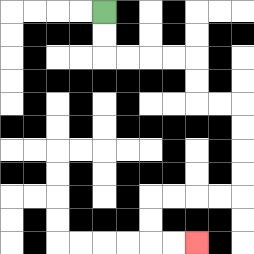{'start': '[4, 0]', 'end': '[8, 10]', 'path_directions': 'D,D,R,R,R,R,D,D,R,R,D,D,D,D,L,L,L,L,D,D,R,R', 'path_coordinates': '[[4, 0], [4, 1], [4, 2], [5, 2], [6, 2], [7, 2], [8, 2], [8, 3], [8, 4], [9, 4], [10, 4], [10, 5], [10, 6], [10, 7], [10, 8], [9, 8], [8, 8], [7, 8], [6, 8], [6, 9], [6, 10], [7, 10], [8, 10]]'}